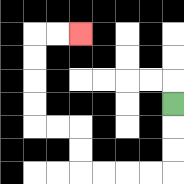{'start': '[7, 4]', 'end': '[3, 1]', 'path_directions': 'D,D,D,L,L,L,L,U,U,L,L,U,U,U,U,R,R', 'path_coordinates': '[[7, 4], [7, 5], [7, 6], [7, 7], [6, 7], [5, 7], [4, 7], [3, 7], [3, 6], [3, 5], [2, 5], [1, 5], [1, 4], [1, 3], [1, 2], [1, 1], [2, 1], [3, 1]]'}